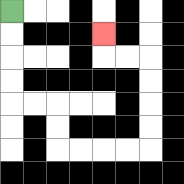{'start': '[0, 0]', 'end': '[4, 1]', 'path_directions': 'D,D,D,D,R,R,D,D,R,R,R,R,U,U,U,U,L,L,U', 'path_coordinates': '[[0, 0], [0, 1], [0, 2], [0, 3], [0, 4], [1, 4], [2, 4], [2, 5], [2, 6], [3, 6], [4, 6], [5, 6], [6, 6], [6, 5], [6, 4], [6, 3], [6, 2], [5, 2], [4, 2], [4, 1]]'}